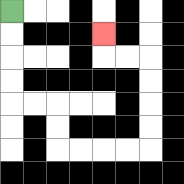{'start': '[0, 0]', 'end': '[4, 1]', 'path_directions': 'D,D,D,D,R,R,D,D,R,R,R,R,U,U,U,U,L,L,U', 'path_coordinates': '[[0, 0], [0, 1], [0, 2], [0, 3], [0, 4], [1, 4], [2, 4], [2, 5], [2, 6], [3, 6], [4, 6], [5, 6], [6, 6], [6, 5], [6, 4], [6, 3], [6, 2], [5, 2], [4, 2], [4, 1]]'}